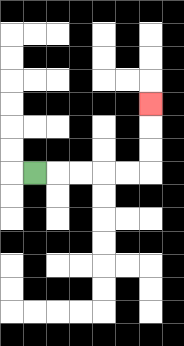{'start': '[1, 7]', 'end': '[6, 4]', 'path_directions': 'R,R,R,R,R,U,U,U', 'path_coordinates': '[[1, 7], [2, 7], [3, 7], [4, 7], [5, 7], [6, 7], [6, 6], [6, 5], [6, 4]]'}